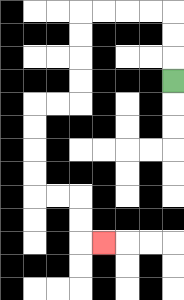{'start': '[7, 3]', 'end': '[4, 10]', 'path_directions': 'U,U,U,L,L,L,L,D,D,D,D,L,L,D,D,D,D,R,R,D,D,R', 'path_coordinates': '[[7, 3], [7, 2], [7, 1], [7, 0], [6, 0], [5, 0], [4, 0], [3, 0], [3, 1], [3, 2], [3, 3], [3, 4], [2, 4], [1, 4], [1, 5], [1, 6], [1, 7], [1, 8], [2, 8], [3, 8], [3, 9], [3, 10], [4, 10]]'}